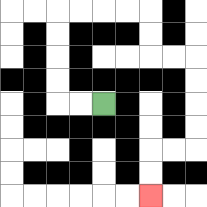{'start': '[4, 4]', 'end': '[6, 8]', 'path_directions': 'L,L,U,U,U,U,R,R,R,R,D,D,R,R,D,D,D,D,L,L,D,D', 'path_coordinates': '[[4, 4], [3, 4], [2, 4], [2, 3], [2, 2], [2, 1], [2, 0], [3, 0], [4, 0], [5, 0], [6, 0], [6, 1], [6, 2], [7, 2], [8, 2], [8, 3], [8, 4], [8, 5], [8, 6], [7, 6], [6, 6], [6, 7], [6, 8]]'}